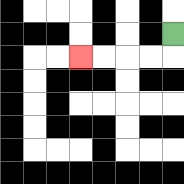{'start': '[7, 1]', 'end': '[3, 2]', 'path_directions': 'D,L,L,L,L', 'path_coordinates': '[[7, 1], [7, 2], [6, 2], [5, 2], [4, 2], [3, 2]]'}